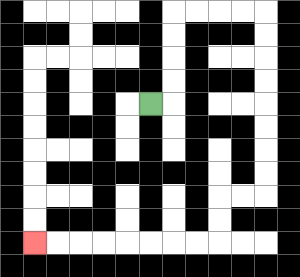{'start': '[6, 4]', 'end': '[1, 10]', 'path_directions': 'R,U,U,U,U,R,R,R,R,D,D,D,D,D,D,D,D,L,L,D,D,L,L,L,L,L,L,L,L', 'path_coordinates': '[[6, 4], [7, 4], [7, 3], [7, 2], [7, 1], [7, 0], [8, 0], [9, 0], [10, 0], [11, 0], [11, 1], [11, 2], [11, 3], [11, 4], [11, 5], [11, 6], [11, 7], [11, 8], [10, 8], [9, 8], [9, 9], [9, 10], [8, 10], [7, 10], [6, 10], [5, 10], [4, 10], [3, 10], [2, 10], [1, 10]]'}